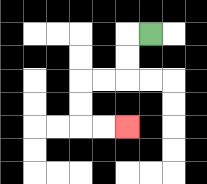{'start': '[6, 1]', 'end': '[5, 5]', 'path_directions': 'L,D,D,L,L,D,D,R,R', 'path_coordinates': '[[6, 1], [5, 1], [5, 2], [5, 3], [4, 3], [3, 3], [3, 4], [3, 5], [4, 5], [5, 5]]'}